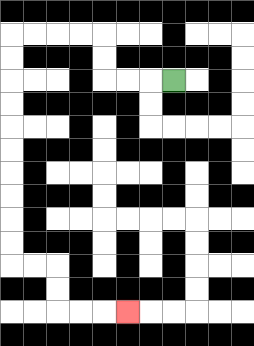{'start': '[7, 3]', 'end': '[5, 13]', 'path_directions': 'L,L,L,U,U,L,L,L,L,D,D,D,D,D,D,D,D,D,D,R,R,D,D,R,R,R', 'path_coordinates': '[[7, 3], [6, 3], [5, 3], [4, 3], [4, 2], [4, 1], [3, 1], [2, 1], [1, 1], [0, 1], [0, 2], [0, 3], [0, 4], [0, 5], [0, 6], [0, 7], [0, 8], [0, 9], [0, 10], [0, 11], [1, 11], [2, 11], [2, 12], [2, 13], [3, 13], [4, 13], [5, 13]]'}